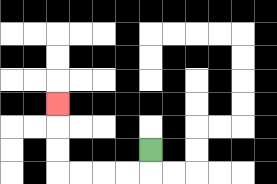{'start': '[6, 6]', 'end': '[2, 4]', 'path_directions': 'D,L,L,L,L,U,U,U', 'path_coordinates': '[[6, 6], [6, 7], [5, 7], [4, 7], [3, 7], [2, 7], [2, 6], [2, 5], [2, 4]]'}